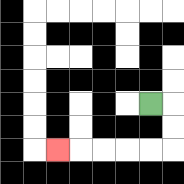{'start': '[6, 4]', 'end': '[2, 6]', 'path_directions': 'R,D,D,L,L,L,L,L', 'path_coordinates': '[[6, 4], [7, 4], [7, 5], [7, 6], [6, 6], [5, 6], [4, 6], [3, 6], [2, 6]]'}